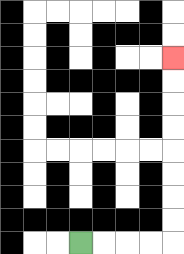{'start': '[3, 10]', 'end': '[7, 2]', 'path_directions': 'R,R,R,R,U,U,U,U,U,U,U,U', 'path_coordinates': '[[3, 10], [4, 10], [5, 10], [6, 10], [7, 10], [7, 9], [7, 8], [7, 7], [7, 6], [7, 5], [7, 4], [7, 3], [7, 2]]'}